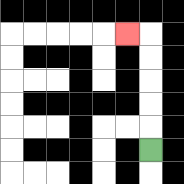{'start': '[6, 6]', 'end': '[5, 1]', 'path_directions': 'U,U,U,U,U,L', 'path_coordinates': '[[6, 6], [6, 5], [6, 4], [6, 3], [6, 2], [6, 1], [5, 1]]'}